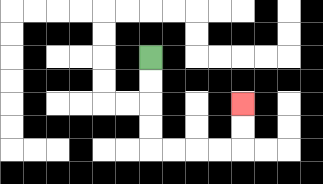{'start': '[6, 2]', 'end': '[10, 4]', 'path_directions': 'D,D,D,D,R,R,R,R,U,U', 'path_coordinates': '[[6, 2], [6, 3], [6, 4], [6, 5], [6, 6], [7, 6], [8, 6], [9, 6], [10, 6], [10, 5], [10, 4]]'}